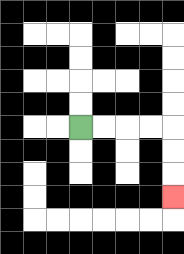{'start': '[3, 5]', 'end': '[7, 8]', 'path_directions': 'R,R,R,R,D,D,D', 'path_coordinates': '[[3, 5], [4, 5], [5, 5], [6, 5], [7, 5], [7, 6], [7, 7], [7, 8]]'}